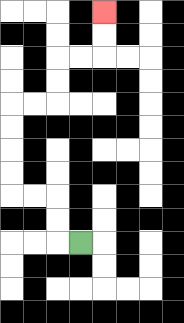{'start': '[3, 10]', 'end': '[4, 0]', 'path_directions': 'L,U,U,L,L,U,U,U,U,R,R,U,U,R,R,U,U', 'path_coordinates': '[[3, 10], [2, 10], [2, 9], [2, 8], [1, 8], [0, 8], [0, 7], [0, 6], [0, 5], [0, 4], [1, 4], [2, 4], [2, 3], [2, 2], [3, 2], [4, 2], [4, 1], [4, 0]]'}